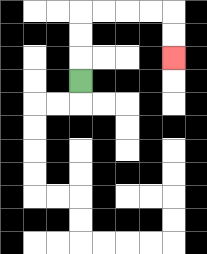{'start': '[3, 3]', 'end': '[7, 2]', 'path_directions': 'U,U,U,R,R,R,R,D,D', 'path_coordinates': '[[3, 3], [3, 2], [3, 1], [3, 0], [4, 0], [5, 0], [6, 0], [7, 0], [7, 1], [7, 2]]'}